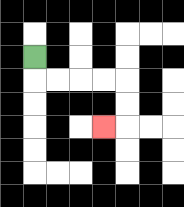{'start': '[1, 2]', 'end': '[4, 5]', 'path_directions': 'D,R,R,R,R,D,D,L', 'path_coordinates': '[[1, 2], [1, 3], [2, 3], [3, 3], [4, 3], [5, 3], [5, 4], [5, 5], [4, 5]]'}